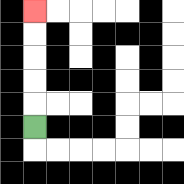{'start': '[1, 5]', 'end': '[1, 0]', 'path_directions': 'U,U,U,U,U', 'path_coordinates': '[[1, 5], [1, 4], [1, 3], [1, 2], [1, 1], [1, 0]]'}